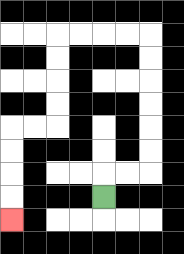{'start': '[4, 8]', 'end': '[0, 9]', 'path_directions': 'U,R,R,U,U,U,U,U,U,L,L,L,L,D,D,D,D,L,L,D,D,D,D', 'path_coordinates': '[[4, 8], [4, 7], [5, 7], [6, 7], [6, 6], [6, 5], [6, 4], [6, 3], [6, 2], [6, 1], [5, 1], [4, 1], [3, 1], [2, 1], [2, 2], [2, 3], [2, 4], [2, 5], [1, 5], [0, 5], [0, 6], [0, 7], [0, 8], [0, 9]]'}